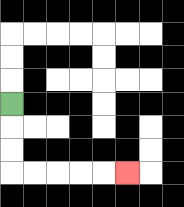{'start': '[0, 4]', 'end': '[5, 7]', 'path_directions': 'D,D,D,R,R,R,R,R', 'path_coordinates': '[[0, 4], [0, 5], [0, 6], [0, 7], [1, 7], [2, 7], [3, 7], [4, 7], [5, 7]]'}